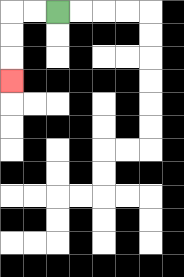{'start': '[2, 0]', 'end': '[0, 3]', 'path_directions': 'L,L,D,D,D', 'path_coordinates': '[[2, 0], [1, 0], [0, 0], [0, 1], [0, 2], [0, 3]]'}